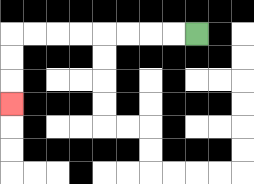{'start': '[8, 1]', 'end': '[0, 4]', 'path_directions': 'L,L,L,L,L,L,L,L,D,D,D', 'path_coordinates': '[[8, 1], [7, 1], [6, 1], [5, 1], [4, 1], [3, 1], [2, 1], [1, 1], [0, 1], [0, 2], [0, 3], [0, 4]]'}